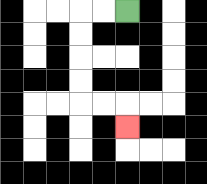{'start': '[5, 0]', 'end': '[5, 5]', 'path_directions': 'L,L,D,D,D,D,R,R,D', 'path_coordinates': '[[5, 0], [4, 0], [3, 0], [3, 1], [3, 2], [3, 3], [3, 4], [4, 4], [5, 4], [5, 5]]'}